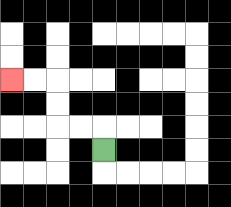{'start': '[4, 6]', 'end': '[0, 3]', 'path_directions': 'U,L,L,U,U,L,L', 'path_coordinates': '[[4, 6], [4, 5], [3, 5], [2, 5], [2, 4], [2, 3], [1, 3], [0, 3]]'}